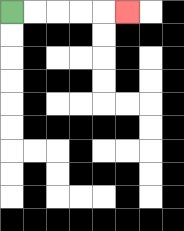{'start': '[0, 0]', 'end': '[5, 0]', 'path_directions': 'R,R,R,R,R', 'path_coordinates': '[[0, 0], [1, 0], [2, 0], [3, 0], [4, 0], [5, 0]]'}